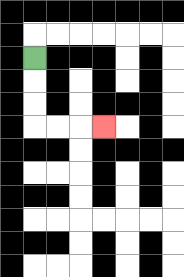{'start': '[1, 2]', 'end': '[4, 5]', 'path_directions': 'D,D,D,R,R,R', 'path_coordinates': '[[1, 2], [1, 3], [1, 4], [1, 5], [2, 5], [3, 5], [4, 5]]'}